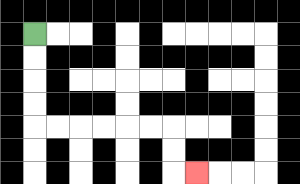{'start': '[1, 1]', 'end': '[8, 7]', 'path_directions': 'D,D,D,D,R,R,R,R,R,R,D,D,R', 'path_coordinates': '[[1, 1], [1, 2], [1, 3], [1, 4], [1, 5], [2, 5], [3, 5], [4, 5], [5, 5], [6, 5], [7, 5], [7, 6], [7, 7], [8, 7]]'}